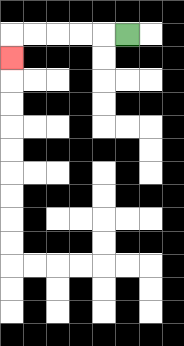{'start': '[5, 1]', 'end': '[0, 2]', 'path_directions': 'L,L,L,L,L,D', 'path_coordinates': '[[5, 1], [4, 1], [3, 1], [2, 1], [1, 1], [0, 1], [0, 2]]'}